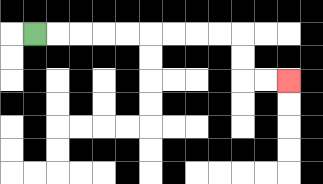{'start': '[1, 1]', 'end': '[12, 3]', 'path_directions': 'R,R,R,R,R,R,R,R,R,D,D,R,R', 'path_coordinates': '[[1, 1], [2, 1], [3, 1], [4, 1], [5, 1], [6, 1], [7, 1], [8, 1], [9, 1], [10, 1], [10, 2], [10, 3], [11, 3], [12, 3]]'}